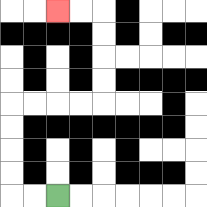{'start': '[2, 8]', 'end': '[2, 0]', 'path_directions': 'L,L,U,U,U,U,R,R,R,R,U,U,U,U,L,L', 'path_coordinates': '[[2, 8], [1, 8], [0, 8], [0, 7], [0, 6], [0, 5], [0, 4], [1, 4], [2, 4], [3, 4], [4, 4], [4, 3], [4, 2], [4, 1], [4, 0], [3, 0], [2, 0]]'}